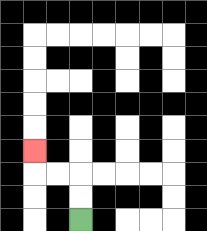{'start': '[3, 9]', 'end': '[1, 6]', 'path_directions': 'U,U,L,L,U', 'path_coordinates': '[[3, 9], [3, 8], [3, 7], [2, 7], [1, 7], [1, 6]]'}